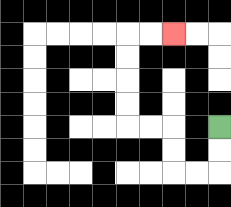{'start': '[9, 5]', 'end': '[7, 1]', 'path_directions': 'D,D,L,L,U,U,L,L,U,U,U,U,R,R', 'path_coordinates': '[[9, 5], [9, 6], [9, 7], [8, 7], [7, 7], [7, 6], [7, 5], [6, 5], [5, 5], [5, 4], [5, 3], [5, 2], [5, 1], [6, 1], [7, 1]]'}